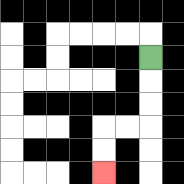{'start': '[6, 2]', 'end': '[4, 7]', 'path_directions': 'D,D,D,L,L,D,D', 'path_coordinates': '[[6, 2], [6, 3], [6, 4], [6, 5], [5, 5], [4, 5], [4, 6], [4, 7]]'}